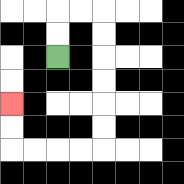{'start': '[2, 2]', 'end': '[0, 4]', 'path_directions': 'U,U,R,R,D,D,D,D,D,D,L,L,L,L,U,U', 'path_coordinates': '[[2, 2], [2, 1], [2, 0], [3, 0], [4, 0], [4, 1], [4, 2], [4, 3], [4, 4], [4, 5], [4, 6], [3, 6], [2, 6], [1, 6], [0, 6], [0, 5], [0, 4]]'}